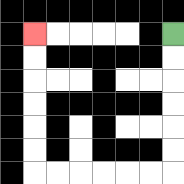{'start': '[7, 1]', 'end': '[1, 1]', 'path_directions': 'D,D,D,D,D,D,L,L,L,L,L,L,U,U,U,U,U,U', 'path_coordinates': '[[7, 1], [7, 2], [7, 3], [7, 4], [7, 5], [7, 6], [7, 7], [6, 7], [5, 7], [4, 7], [3, 7], [2, 7], [1, 7], [1, 6], [1, 5], [1, 4], [1, 3], [1, 2], [1, 1]]'}